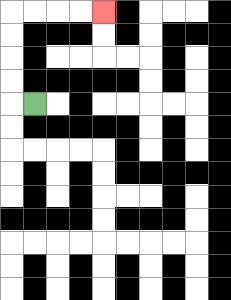{'start': '[1, 4]', 'end': '[4, 0]', 'path_directions': 'L,U,U,U,U,R,R,R,R', 'path_coordinates': '[[1, 4], [0, 4], [0, 3], [0, 2], [0, 1], [0, 0], [1, 0], [2, 0], [3, 0], [4, 0]]'}